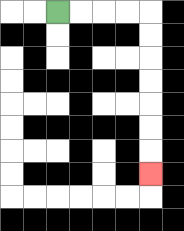{'start': '[2, 0]', 'end': '[6, 7]', 'path_directions': 'R,R,R,R,D,D,D,D,D,D,D', 'path_coordinates': '[[2, 0], [3, 0], [4, 0], [5, 0], [6, 0], [6, 1], [6, 2], [6, 3], [6, 4], [6, 5], [6, 6], [6, 7]]'}